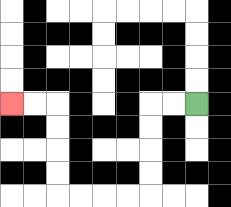{'start': '[8, 4]', 'end': '[0, 4]', 'path_directions': 'L,L,D,D,D,D,L,L,L,L,U,U,U,U,L,L', 'path_coordinates': '[[8, 4], [7, 4], [6, 4], [6, 5], [6, 6], [6, 7], [6, 8], [5, 8], [4, 8], [3, 8], [2, 8], [2, 7], [2, 6], [2, 5], [2, 4], [1, 4], [0, 4]]'}